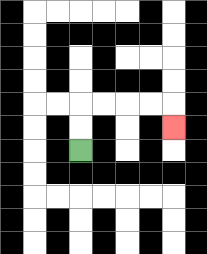{'start': '[3, 6]', 'end': '[7, 5]', 'path_directions': 'U,U,R,R,R,R,D', 'path_coordinates': '[[3, 6], [3, 5], [3, 4], [4, 4], [5, 4], [6, 4], [7, 4], [7, 5]]'}